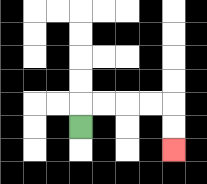{'start': '[3, 5]', 'end': '[7, 6]', 'path_directions': 'U,R,R,R,R,D,D', 'path_coordinates': '[[3, 5], [3, 4], [4, 4], [5, 4], [6, 4], [7, 4], [7, 5], [7, 6]]'}